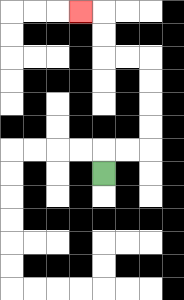{'start': '[4, 7]', 'end': '[3, 0]', 'path_directions': 'U,R,R,U,U,U,U,L,L,U,U,L', 'path_coordinates': '[[4, 7], [4, 6], [5, 6], [6, 6], [6, 5], [6, 4], [6, 3], [6, 2], [5, 2], [4, 2], [4, 1], [4, 0], [3, 0]]'}